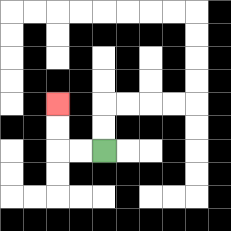{'start': '[4, 6]', 'end': '[2, 4]', 'path_directions': 'L,L,U,U', 'path_coordinates': '[[4, 6], [3, 6], [2, 6], [2, 5], [2, 4]]'}